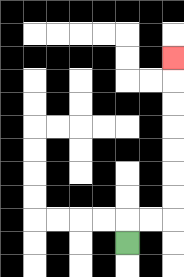{'start': '[5, 10]', 'end': '[7, 2]', 'path_directions': 'U,R,R,U,U,U,U,U,U,U', 'path_coordinates': '[[5, 10], [5, 9], [6, 9], [7, 9], [7, 8], [7, 7], [7, 6], [7, 5], [7, 4], [7, 3], [7, 2]]'}